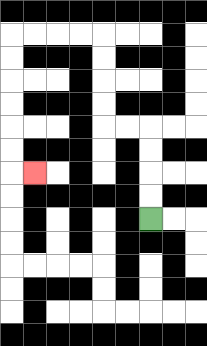{'start': '[6, 9]', 'end': '[1, 7]', 'path_directions': 'U,U,U,U,L,L,U,U,U,U,L,L,L,L,D,D,D,D,D,D,R', 'path_coordinates': '[[6, 9], [6, 8], [6, 7], [6, 6], [6, 5], [5, 5], [4, 5], [4, 4], [4, 3], [4, 2], [4, 1], [3, 1], [2, 1], [1, 1], [0, 1], [0, 2], [0, 3], [0, 4], [0, 5], [0, 6], [0, 7], [1, 7]]'}